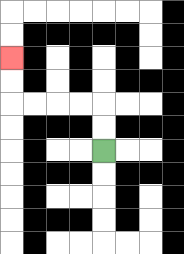{'start': '[4, 6]', 'end': '[0, 2]', 'path_directions': 'U,U,L,L,L,L,U,U', 'path_coordinates': '[[4, 6], [4, 5], [4, 4], [3, 4], [2, 4], [1, 4], [0, 4], [0, 3], [0, 2]]'}